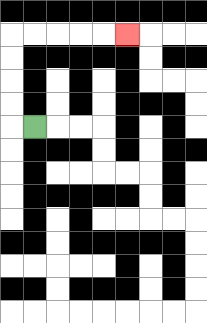{'start': '[1, 5]', 'end': '[5, 1]', 'path_directions': 'L,U,U,U,U,R,R,R,R,R', 'path_coordinates': '[[1, 5], [0, 5], [0, 4], [0, 3], [0, 2], [0, 1], [1, 1], [2, 1], [3, 1], [4, 1], [5, 1]]'}